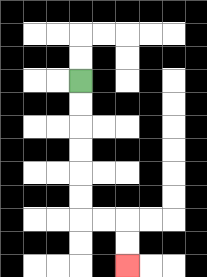{'start': '[3, 3]', 'end': '[5, 11]', 'path_directions': 'D,D,D,D,D,D,R,R,D,D', 'path_coordinates': '[[3, 3], [3, 4], [3, 5], [3, 6], [3, 7], [3, 8], [3, 9], [4, 9], [5, 9], [5, 10], [5, 11]]'}